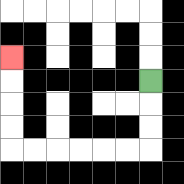{'start': '[6, 3]', 'end': '[0, 2]', 'path_directions': 'D,D,D,L,L,L,L,L,L,U,U,U,U', 'path_coordinates': '[[6, 3], [6, 4], [6, 5], [6, 6], [5, 6], [4, 6], [3, 6], [2, 6], [1, 6], [0, 6], [0, 5], [0, 4], [0, 3], [0, 2]]'}